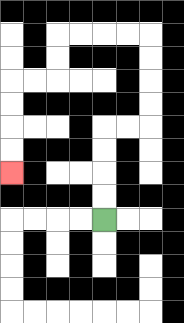{'start': '[4, 9]', 'end': '[0, 7]', 'path_directions': 'U,U,U,U,R,R,U,U,U,U,L,L,L,L,D,D,L,L,D,D,D,D', 'path_coordinates': '[[4, 9], [4, 8], [4, 7], [4, 6], [4, 5], [5, 5], [6, 5], [6, 4], [6, 3], [6, 2], [6, 1], [5, 1], [4, 1], [3, 1], [2, 1], [2, 2], [2, 3], [1, 3], [0, 3], [0, 4], [0, 5], [0, 6], [0, 7]]'}